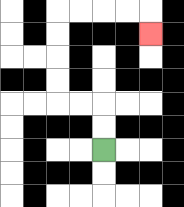{'start': '[4, 6]', 'end': '[6, 1]', 'path_directions': 'U,U,L,L,U,U,U,U,R,R,R,R,D', 'path_coordinates': '[[4, 6], [4, 5], [4, 4], [3, 4], [2, 4], [2, 3], [2, 2], [2, 1], [2, 0], [3, 0], [4, 0], [5, 0], [6, 0], [6, 1]]'}